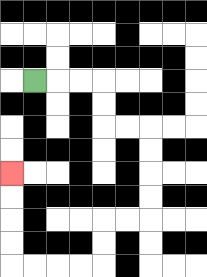{'start': '[1, 3]', 'end': '[0, 7]', 'path_directions': 'R,R,R,D,D,R,R,D,D,D,D,L,L,D,D,L,L,L,L,U,U,U,U', 'path_coordinates': '[[1, 3], [2, 3], [3, 3], [4, 3], [4, 4], [4, 5], [5, 5], [6, 5], [6, 6], [6, 7], [6, 8], [6, 9], [5, 9], [4, 9], [4, 10], [4, 11], [3, 11], [2, 11], [1, 11], [0, 11], [0, 10], [0, 9], [0, 8], [0, 7]]'}